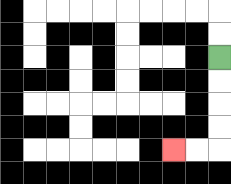{'start': '[9, 2]', 'end': '[7, 6]', 'path_directions': 'D,D,D,D,L,L', 'path_coordinates': '[[9, 2], [9, 3], [9, 4], [9, 5], [9, 6], [8, 6], [7, 6]]'}